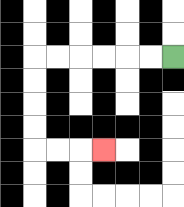{'start': '[7, 2]', 'end': '[4, 6]', 'path_directions': 'L,L,L,L,L,L,D,D,D,D,R,R,R', 'path_coordinates': '[[7, 2], [6, 2], [5, 2], [4, 2], [3, 2], [2, 2], [1, 2], [1, 3], [1, 4], [1, 5], [1, 6], [2, 6], [3, 6], [4, 6]]'}